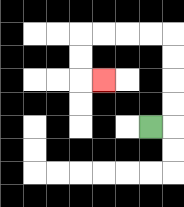{'start': '[6, 5]', 'end': '[4, 3]', 'path_directions': 'R,U,U,U,U,L,L,L,L,D,D,R', 'path_coordinates': '[[6, 5], [7, 5], [7, 4], [7, 3], [7, 2], [7, 1], [6, 1], [5, 1], [4, 1], [3, 1], [3, 2], [3, 3], [4, 3]]'}